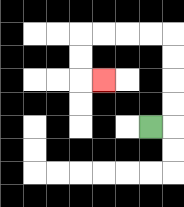{'start': '[6, 5]', 'end': '[4, 3]', 'path_directions': 'R,U,U,U,U,L,L,L,L,D,D,R', 'path_coordinates': '[[6, 5], [7, 5], [7, 4], [7, 3], [7, 2], [7, 1], [6, 1], [5, 1], [4, 1], [3, 1], [3, 2], [3, 3], [4, 3]]'}